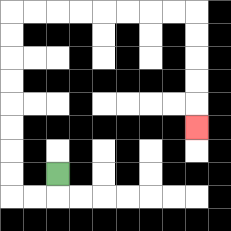{'start': '[2, 7]', 'end': '[8, 5]', 'path_directions': 'D,L,L,U,U,U,U,U,U,U,U,R,R,R,R,R,R,R,R,D,D,D,D,D', 'path_coordinates': '[[2, 7], [2, 8], [1, 8], [0, 8], [0, 7], [0, 6], [0, 5], [0, 4], [0, 3], [0, 2], [0, 1], [0, 0], [1, 0], [2, 0], [3, 0], [4, 0], [5, 0], [6, 0], [7, 0], [8, 0], [8, 1], [8, 2], [8, 3], [8, 4], [8, 5]]'}